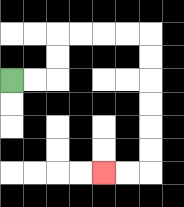{'start': '[0, 3]', 'end': '[4, 7]', 'path_directions': 'R,R,U,U,R,R,R,R,D,D,D,D,D,D,L,L', 'path_coordinates': '[[0, 3], [1, 3], [2, 3], [2, 2], [2, 1], [3, 1], [4, 1], [5, 1], [6, 1], [6, 2], [6, 3], [6, 4], [6, 5], [6, 6], [6, 7], [5, 7], [4, 7]]'}